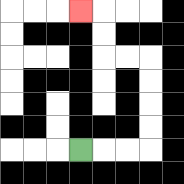{'start': '[3, 6]', 'end': '[3, 0]', 'path_directions': 'R,R,R,U,U,U,U,L,L,U,U,L', 'path_coordinates': '[[3, 6], [4, 6], [5, 6], [6, 6], [6, 5], [6, 4], [6, 3], [6, 2], [5, 2], [4, 2], [4, 1], [4, 0], [3, 0]]'}